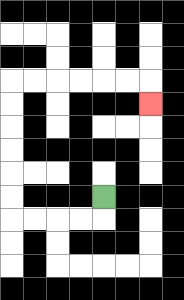{'start': '[4, 8]', 'end': '[6, 4]', 'path_directions': 'D,L,L,L,L,U,U,U,U,U,U,R,R,R,R,R,R,D', 'path_coordinates': '[[4, 8], [4, 9], [3, 9], [2, 9], [1, 9], [0, 9], [0, 8], [0, 7], [0, 6], [0, 5], [0, 4], [0, 3], [1, 3], [2, 3], [3, 3], [4, 3], [5, 3], [6, 3], [6, 4]]'}